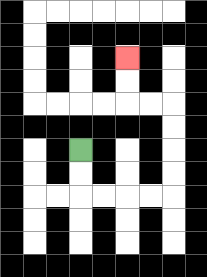{'start': '[3, 6]', 'end': '[5, 2]', 'path_directions': 'D,D,R,R,R,R,U,U,U,U,L,L,U,U', 'path_coordinates': '[[3, 6], [3, 7], [3, 8], [4, 8], [5, 8], [6, 8], [7, 8], [7, 7], [7, 6], [7, 5], [7, 4], [6, 4], [5, 4], [5, 3], [5, 2]]'}